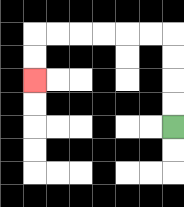{'start': '[7, 5]', 'end': '[1, 3]', 'path_directions': 'U,U,U,U,L,L,L,L,L,L,D,D', 'path_coordinates': '[[7, 5], [7, 4], [7, 3], [7, 2], [7, 1], [6, 1], [5, 1], [4, 1], [3, 1], [2, 1], [1, 1], [1, 2], [1, 3]]'}